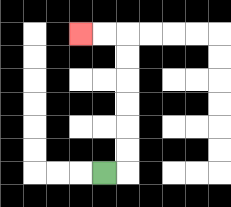{'start': '[4, 7]', 'end': '[3, 1]', 'path_directions': 'R,U,U,U,U,U,U,L,L', 'path_coordinates': '[[4, 7], [5, 7], [5, 6], [5, 5], [5, 4], [5, 3], [5, 2], [5, 1], [4, 1], [3, 1]]'}